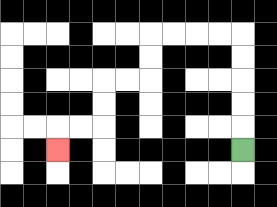{'start': '[10, 6]', 'end': '[2, 6]', 'path_directions': 'U,U,U,U,U,L,L,L,L,D,D,L,L,D,D,L,L,D', 'path_coordinates': '[[10, 6], [10, 5], [10, 4], [10, 3], [10, 2], [10, 1], [9, 1], [8, 1], [7, 1], [6, 1], [6, 2], [6, 3], [5, 3], [4, 3], [4, 4], [4, 5], [3, 5], [2, 5], [2, 6]]'}